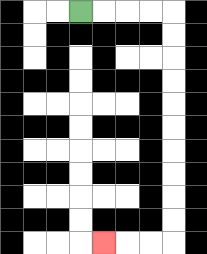{'start': '[3, 0]', 'end': '[4, 10]', 'path_directions': 'R,R,R,R,D,D,D,D,D,D,D,D,D,D,L,L,L', 'path_coordinates': '[[3, 0], [4, 0], [5, 0], [6, 0], [7, 0], [7, 1], [7, 2], [7, 3], [7, 4], [7, 5], [7, 6], [7, 7], [7, 8], [7, 9], [7, 10], [6, 10], [5, 10], [4, 10]]'}